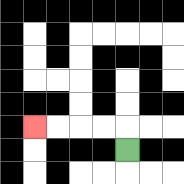{'start': '[5, 6]', 'end': '[1, 5]', 'path_directions': 'U,L,L,L,L', 'path_coordinates': '[[5, 6], [5, 5], [4, 5], [3, 5], [2, 5], [1, 5]]'}